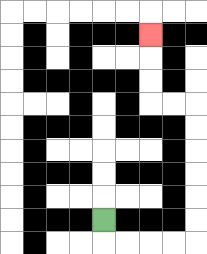{'start': '[4, 9]', 'end': '[6, 1]', 'path_directions': 'D,R,R,R,R,U,U,U,U,U,U,L,L,U,U,U', 'path_coordinates': '[[4, 9], [4, 10], [5, 10], [6, 10], [7, 10], [8, 10], [8, 9], [8, 8], [8, 7], [8, 6], [8, 5], [8, 4], [7, 4], [6, 4], [6, 3], [6, 2], [6, 1]]'}